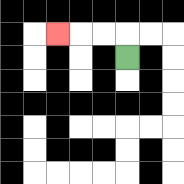{'start': '[5, 2]', 'end': '[2, 1]', 'path_directions': 'U,L,L,L', 'path_coordinates': '[[5, 2], [5, 1], [4, 1], [3, 1], [2, 1]]'}